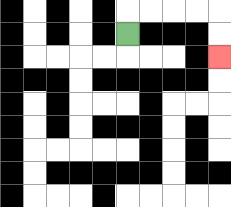{'start': '[5, 1]', 'end': '[9, 2]', 'path_directions': 'U,R,R,R,R,D,D', 'path_coordinates': '[[5, 1], [5, 0], [6, 0], [7, 0], [8, 0], [9, 0], [9, 1], [9, 2]]'}